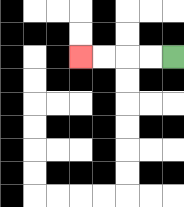{'start': '[7, 2]', 'end': '[3, 2]', 'path_directions': 'L,L,L,L', 'path_coordinates': '[[7, 2], [6, 2], [5, 2], [4, 2], [3, 2]]'}